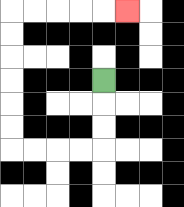{'start': '[4, 3]', 'end': '[5, 0]', 'path_directions': 'D,D,D,L,L,L,L,U,U,U,U,U,U,R,R,R,R,R', 'path_coordinates': '[[4, 3], [4, 4], [4, 5], [4, 6], [3, 6], [2, 6], [1, 6], [0, 6], [0, 5], [0, 4], [0, 3], [0, 2], [0, 1], [0, 0], [1, 0], [2, 0], [3, 0], [4, 0], [5, 0]]'}